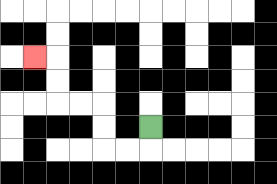{'start': '[6, 5]', 'end': '[1, 2]', 'path_directions': 'D,L,L,U,U,L,L,U,U,L', 'path_coordinates': '[[6, 5], [6, 6], [5, 6], [4, 6], [4, 5], [4, 4], [3, 4], [2, 4], [2, 3], [2, 2], [1, 2]]'}